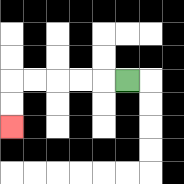{'start': '[5, 3]', 'end': '[0, 5]', 'path_directions': 'L,L,L,L,L,D,D', 'path_coordinates': '[[5, 3], [4, 3], [3, 3], [2, 3], [1, 3], [0, 3], [0, 4], [0, 5]]'}